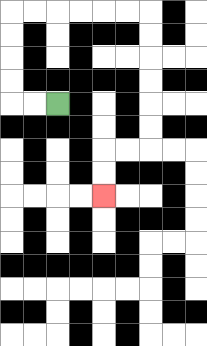{'start': '[2, 4]', 'end': '[4, 8]', 'path_directions': 'L,L,U,U,U,U,R,R,R,R,R,R,D,D,D,D,D,D,L,L,D,D', 'path_coordinates': '[[2, 4], [1, 4], [0, 4], [0, 3], [0, 2], [0, 1], [0, 0], [1, 0], [2, 0], [3, 0], [4, 0], [5, 0], [6, 0], [6, 1], [6, 2], [6, 3], [6, 4], [6, 5], [6, 6], [5, 6], [4, 6], [4, 7], [4, 8]]'}